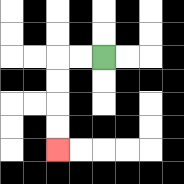{'start': '[4, 2]', 'end': '[2, 6]', 'path_directions': 'L,L,D,D,D,D', 'path_coordinates': '[[4, 2], [3, 2], [2, 2], [2, 3], [2, 4], [2, 5], [2, 6]]'}